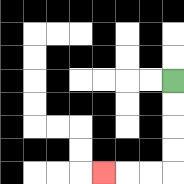{'start': '[7, 3]', 'end': '[4, 7]', 'path_directions': 'D,D,D,D,L,L,L', 'path_coordinates': '[[7, 3], [7, 4], [7, 5], [7, 6], [7, 7], [6, 7], [5, 7], [4, 7]]'}